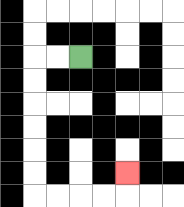{'start': '[3, 2]', 'end': '[5, 7]', 'path_directions': 'L,L,D,D,D,D,D,D,R,R,R,R,U', 'path_coordinates': '[[3, 2], [2, 2], [1, 2], [1, 3], [1, 4], [1, 5], [1, 6], [1, 7], [1, 8], [2, 8], [3, 8], [4, 8], [5, 8], [5, 7]]'}